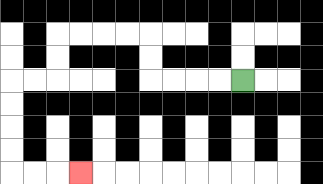{'start': '[10, 3]', 'end': '[3, 7]', 'path_directions': 'L,L,L,L,U,U,L,L,L,L,D,D,L,L,D,D,D,D,R,R,R', 'path_coordinates': '[[10, 3], [9, 3], [8, 3], [7, 3], [6, 3], [6, 2], [6, 1], [5, 1], [4, 1], [3, 1], [2, 1], [2, 2], [2, 3], [1, 3], [0, 3], [0, 4], [0, 5], [0, 6], [0, 7], [1, 7], [2, 7], [3, 7]]'}